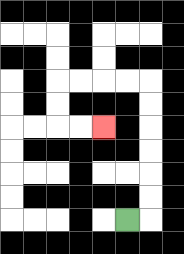{'start': '[5, 9]', 'end': '[4, 5]', 'path_directions': 'R,U,U,U,U,U,U,L,L,L,L,D,D,R,R', 'path_coordinates': '[[5, 9], [6, 9], [6, 8], [6, 7], [6, 6], [6, 5], [6, 4], [6, 3], [5, 3], [4, 3], [3, 3], [2, 3], [2, 4], [2, 5], [3, 5], [4, 5]]'}